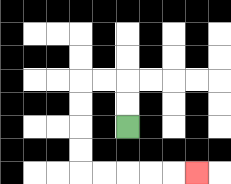{'start': '[5, 5]', 'end': '[8, 7]', 'path_directions': 'U,U,L,L,D,D,D,D,R,R,R,R,R', 'path_coordinates': '[[5, 5], [5, 4], [5, 3], [4, 3], [3, 3], [3, 4], [3, 5], [3, 6], [3, 7], [4, 7], [5, 7], [6, 7], [7, 7], [8, 7]]'}